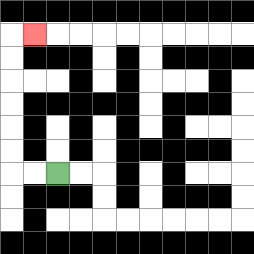{'start': '[2, 7]', 'end': '[1, 1]', 'path_directions': 'L,L,U,U,U,U,U,U,R', 'path_coordinates': '[[2, 7], [1, 7], [0, 7], [0, 6], [0, 5], [0, 4], [0, 3], [0, 2], [0, 1], [1, 1]]'}